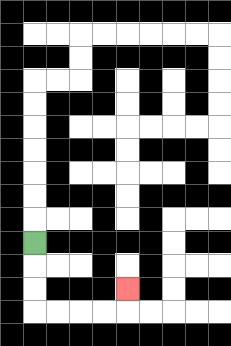{'start': '[1, 10]', 'end': '[5, 12]', 'path_directions': 'D,D,D,R,R,R,R,U', 'path_coordinates': '[[1, 10], [1, 11], [1, 12], [1, 13], [2, 13], [3, 13], [4, 13], [5, 13], [5, 12]]'}